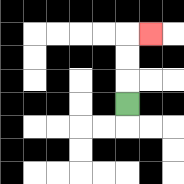{'start': '[5, 4]', 'end': '[6, 1]', 'path_directions': 'U,U,U,R', 'path_coordinates': '[[5, 4], [5, 3], [5, 2], [5, 1], [6, 1]]'}